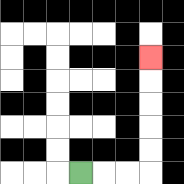{'start': '[3, 7]', 'end': '[6, 2]', 'path_directions': 'R,R,R,U,U,U,U,U', 'path_coordinates': '[[3, 7], [4, 7], [5, 7], [6, 7], [6, 6], [6, 5], [6, 4], [6, 3], [6, 2]]'}